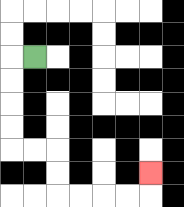{'start': '[1, 2]', 'end': '[6, 7]', 'path_directions': 'L,D,D,D,D,R,R,D,D,R,R,R,R,U', 'path_coordinates': '[[1, 2], [0, 2], [0, 3], [0, 4], [0, 5], [0, 6], [1, 6], [2, 6], [2, 7], [2, 8], [3, 8], [4, 8], [5, 8], [6, 8], [6, 7]]'}